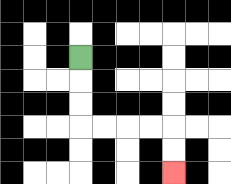{'start': '[3, 2]', 'end': '[7, 7]', 'path_directions': 'D,D,D,R,R,R,R,D,D', 'path_coordinates': '[[3, 2], [3, 3], [3, 4], [3, 5], [4, 5], [5, 5], [6, 5], [7, 5], [7, 6], [7, 7]]'}